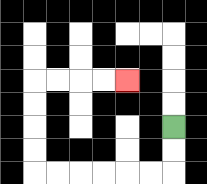{'start': '[7, 5]', 'end': '[5, 3]', 'path_directions': 'D,D,L,L,L,L,L,L,U,U,U,U,R,R,R,R', 'path_coordinates': '[[7, 5], [7, 6], [7, 7], [6, 7], [5, 7], [4, 7], [3, 7], [2, 7], [1, 7], [1, 6], [1, 5], [1, 4], [1, 3], [2, 3], [3, 3], [4, 3], [5, 3]]'}